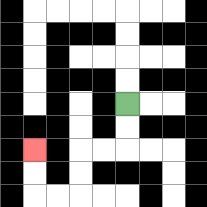{'start': '[5, 4]', 'end': '[1, 6]', 'path_directions': 'D,D,L,L,D,D,L,L,U,U', 'path_coordinates': '[[5, 4], [5, 5], [5, 6], [4, 6], [3, 6], [3, 7], [3, 8], [2, 8], [1, 8], [1, 7], [1, 6]]'}